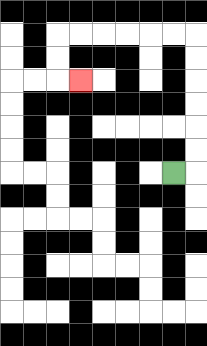{'start': '[7, 7]', 'end': '[3, 3]', 'path_directions': 'R,U,U,U,U,U,U,L,L,L,L,L,L,D,D,R', 'path_coordinates': '[[7, 7], [8, 7], [8, 6], [8, 5], [8, 4], [8, 3], [8, 2], [8, 1], [7, 1], [6, 1], [5, 1], [4, 1], [3, 1], [2, 1], [2, 2], [2, 3], [3, 3]]'}